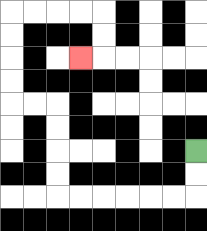{'start': '[8, 6]', 'end': '[3, 2]', 'path_directions': 'D,D,L,L,L,L,L,L,U,U,U,U,L,L,U,U,U,U,R,R,R,R,D,D,L', 'path_coordinates': '[[8, 6], [8, 7], [8, 8], [7, 8], [6, 8], [5, 8], [4, 8], [3, 8], [2, 8], [2, 7], [2, 6], [2, 5], [2, 4], [1, 4], [0, 4], [0, 3], [0, 2], [0, 1], [0, 0], [1, 0], [2, 0], [3, 0], [4, 0], [4, 1], [4, 2], [3, 2]]'}